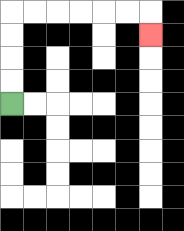{'start': '[0, 4]', 'end': '[6, 1]', 'path_directions': 'U,U,U,U,R,R,R,R,R,R,D', 'path_coordinates': '[[0, 4], [0, 3], [0, 2], [0, 1], [0, 0], [1, 0], [2, 0], [3, 0], [4, 0], [5, 0], [6, 0], [6, 1]]'}